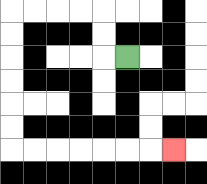{'start': '[5, 2]', 'end': '[7, 6]', 'path_directions': 'L,U,U,L,L,L,L,D,D,D,D,D,D,R,R,R,R,R,R,R', 'path_coordinates': '[[5, 2], [4, 2], [4, 1], [4, 0], [3, 0], [2, 0], [1, 0], [0, 0], [0, 1], [0, 2], [0, 3], [0, 4], [0, 5], [0, 6], [1, 6], [2, 6], [3, 6], [4, 6], [5, 6], [6, 6], [7, 6]]'}